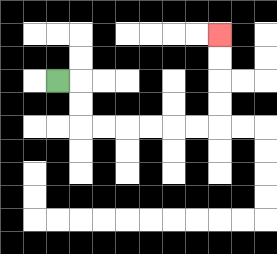{'start': '[2, 3]', 'end': '[9, 1]', 'path_directions': 'R,D,D,R,R,R,R,R,R,U,U,U,U', 'path_coordinates': '[[2, 3], [3, 3], [3, 4], [3, 5], [4, 5], [5, 5], [6, 5], [7, 5], [8, 5], [9, 5], [9, 4], [9, 3], [9, 2], [9, 1]]'}